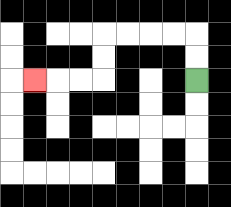{'start': '[8, 3]', 'end': '[1, 3]', 'path_directions': 'U,U,L,L,L,L,D,D,L,L,L', 'path_coordinates': '[[8, 3], [8, 2], [8, 1], [7, 1], [6, 1], [5, 1], [4, 1], [4, 2], [4, 3], [3, 3], [2, 3], [1, 3]]'}